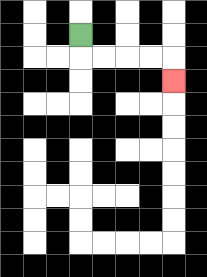{'start': '[3, 1]', 'end': '[7, 3]', 'path_directions': 'D,R,R,R,R,D', 'path_coordinates': '[[3, 1], [3, 2], [4, 2], [5, 2], [6, 2], [7, 2], [7, 3]]'}